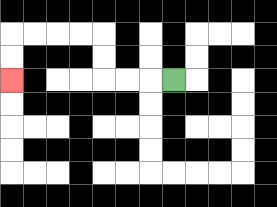{'start': '[7, 3]', 'end': '[0, 3]', 'path_directions': 'L,L,L,U,U,L,L,L,L,D,D', 'path_coordinates': '[[7, 3], [6, 3], [5, 3], [4, 3], [4, 2], [4, 1], [3, 1], [2, 1], [1, 1], [0, 1], [0, 2], [0, 3]]'}